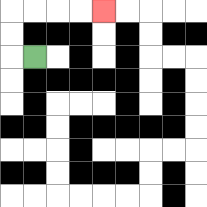{'start': '[1, 2]', 'end': '[4, 0]', 'path_directions': 'L,U,U,R,R,R,R', 'path_coordinates': '[[1, 2], [0, 2], [0, 1], [0, 0], [1, 0], [2, 0], [3, 0], [4, 0]]'}